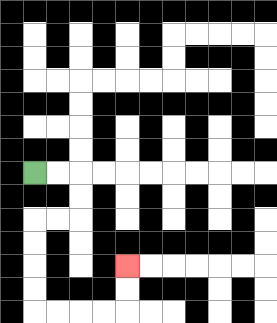{'start': '[1, 7]', 'end': '[5, 11]', 'path_directions': 'R,R,D,D,L,L,D,D,D,D,R,R,R,R,U,U', 'path_coordinates': '[[1, 7], [2, 7], [3, 7], [3, 8], [3, 9], [2, 9], [1, 9], [1, 10], [1, 11], [1, 12], [1, 13], [2, 13], [3, 13], [4, 13], [5, 13], [5, 12], [5, 11]]'}